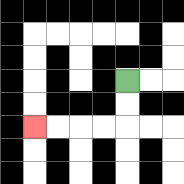{'start': '[5, 3]', 'end': '[1, 5]', 'path_directions': 'D,D,L,L,L,L', 'path_coordinates': '[[5, 3], [5, 4], [5, 5], [4, 5], [3, 5], [2, 5], [1, 5]]'}